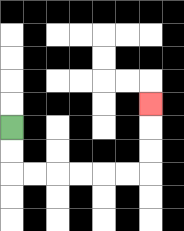{'start': '[0, 5]', 'end': '[6, 4]', 'path_directions': 'D,D,R,R,R,R,R,R,U,U,U', 'path_coordinates': '[[0, 5], [0, 6], [0, 7], [1, 7], [2, 7], [3, 7], [4, 7], [5, 7], [6, 7], [6, 6], [6, 5], [6, 4]]'}